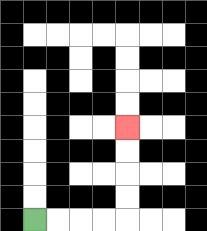{'start': '[1, 9]', 'end': '[5, 5]', 'path_directions': 'R,R,R,R,U,U,U,U', 'path_coordinates': '[[1, 9], [2, 9], [3, 9], [4, 9], [5, 9], [5, 8], [5, 7], [5, 6], [5, 5]]'}